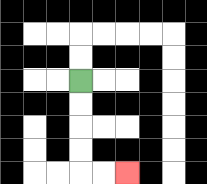{'start': '[3, 3]', 'end': '[5, 7]', 'path_directions': 'D,D,D,D,R,R', 'path_coordinates': '[[3, 3], [3, 4], [3, 5], [3, 6], [3, 7], [4, 7], [5, 7]]'}